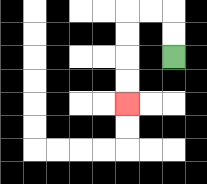{'start': '[7, 2]', 'end': '[5, 4]', 'path_directions': 'U,U,L,L,D,D,D,D', 'path_coordinates': '[[7, 2], [7, 1], [7, 0], [6, 0], [5, 0], [5, 1], [5, 2], [5, 3], [5, 4]]'}